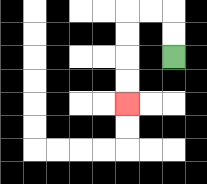{'start': '[7, 2]', 'end': '[5, 4]', 'path_directions': 'U,U,L,L,D,D,D,D', 'path_coordinates': '[[7, 2], [7, 1], [7, 0], [6, 0], [5, 0], [5, 1], [5, 2], [5, 3], [5, 4]]'}